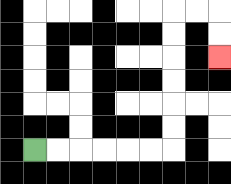{'start': '[1, 6]', 'end': '[9, 2]', 'path_directions': 'R,R,R,R,R,R,U,U,U,U,U,U,R,R,D,D', 'path_coordinates': '[[1, 6], [2, 6], [3, 6], [4, 6], [5, 6], [6, 6], [7, 6], [7, 5], [7, 4], [7, 3], [7, 2], [7, 1], [7, 0], [8, 0], [9, 0], [9, 1], [9, 2]]'}